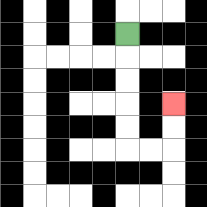{'start': '[5, 1]', 'end': '[7, 4]', 'path_directions': 'D,D,D,D,D,R,R,U,U', 'path_coordinates': '[[5, 1], [5, 2], [5, 3], [5, 4], [5, 5], [5, 6], [6, 6], [7, 6], [7, 5], [7, 4]]'}